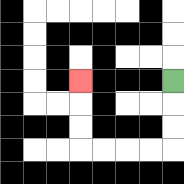{'start': '[7, 3]', 'end': '[3, 3]', 'path_directions': 'D,D,D,L,L,L,L,U,U,U', 'path_coordinates': '[[7, 3], [7, 4], [7, 5], [7, 6], [6, 6], [5, 6], [4, 6], [3, 6], [3, 5], [3, 4], [3, 3]]'}